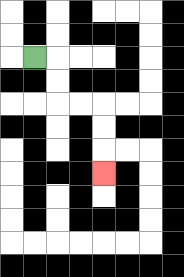{'start': '[1, 2]', 'end': '[4, 7]', 'path_directions': 'R,D,D,R,R,D,D,D', 'path_coordinates': '[[1, 2], [2, 2], [2, 3], [2, 4], [3, 4], [4, 4], [4, 5], [4, 6], [4, 7]]'}